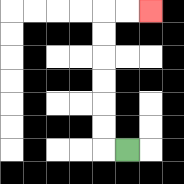{'start': '[5, 6]', 'end': '[6, 0]', 'path_directions': 'L,U,U,U,U,U,U,R,R', 'path_coordinates': '[[5, 6], [4, 6], [4, 5], [4, 4], [4, 3], [4, 2], [4, 1], [4, 0], [5, 0], [6, 0]]'}